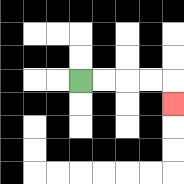{'start': '[3, 3]', 'end': '[7, 4]', 'path_directions': 'R,R,R,R,D', 'path_coordinates': '[[3, 3], [4, 3], [5, 3], [6, 3], [7, 3], [7, 4]]'}